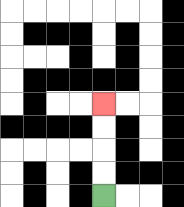{'start': '[4, 8]', 'end': '[4, 4]', 'path_directions': 'U,U,U,U', 'path_coordinates': '[[4, 8], [4, 7], [4, 6], [4, 5], [4, 4]]'}